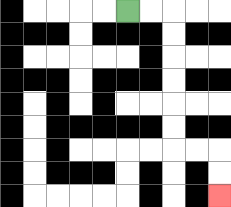{'start': '[5, 0]', 'end': '[9, 8]', 'path_directions': 'R,R,D,D,D,D,D,D,R,R,D,D', 'path_coordinates': '[[5, 0], [6, 0], [7, 0], [7, 1], [7, 2], [7, 3], [7, 4], [7, 5], [7, 6], [8, 6], [9, 6], [9, 7], [9, 8]]'}